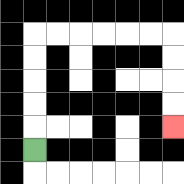{'start': '[1, 6]', 'end': '[7, 5]', 'path_directions': 'U,U,U,U,U,R,R,R,R,R,R,D,D,D,D', 'path_coordinates': '[[1, 6], [1, 5], [1, 4], [1, 3], [1, 2], [1, 1], [2, 1], [3, 1], [4, 1], [5, 1], [6, 1], [7, 1], [7, 2], [7, 3], [7, 4], [7, 5]]'}